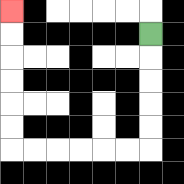{'start': '[6, 1]', 'end': '[0, 0]', 'path_directions': 'D,D,D,D,D,L,L,L,L,L,L,U,U,U,U,U,U', 'path_coordinates': '[[6, 1], [6, 2], [6, 3], [6, 4], [6, 5], [6, 6], [5, 6], [4, 6], [3, 6], [2, 6], [1, 6], [0, 6], [0, 5], [0, 4], [0, 3], [0, 2], [0, 1], [0, 0]]'}